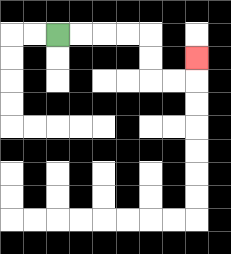{'start': '[2, 1]', 'end': '[8, 2]', 'path_directions': 'R,R,R,R,D,D,R,R,U', 'path_coordinates': '[[2, 1], [3, 1], [4, 1], [5, 1], [6, 1], [6, 2], [6, 3], [7, 3], [8, 3], [8, 2]]'}